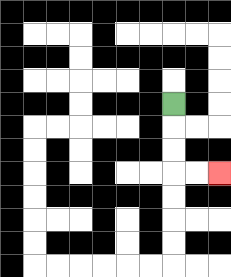{'start': '[7, 4]', 'end': '[9, 7]', 'path_directions': 'D,D,D,R,R', 'path_coordinates': '[[7, 4], [7, 5], [7, 6], [7, 7], [8, 7], [9, 7]]'}